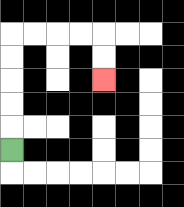{'start': '[0, 6]', 'end': '[4, 3]', 'path_directions': 'U,U,U,U,U,R,R,R,R,D,D', 'path_coordinates': '[[0, 6], [0, 5], [0, 4], [0, 3], [0, 2], [0, 1], [1, 1], [2, 1], [3, 1], [4, 1], [4, 2], [4, 3]]'}